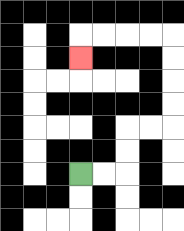{'start': '[3, 7]', 'end': '[3, 2]', 'path_directions': 'R,R,U,U,R,R,U,U,U,U,L,L,L,L,D', 'path_coordinates': '[[3, 7], [4, 7], [5, 7], [5, 6], [5, 5], [6, 5], [7, 5], [7, 4], [7, 3], [7, 2], [7, 1], [6, 1], [5, 1], [4, 1], [3, 1], [3, 2]]'}